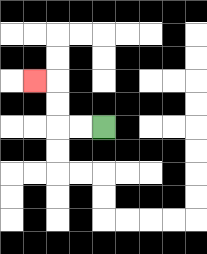{'start': '[4, 5]', 'end': '[1, 3]', 'path_directions': 'L,L,U,U,L', 'path_coordinates': '[[4, 5], [3, 5], [2, 5], [2, 4], [2, 3], [1, 3]]'}